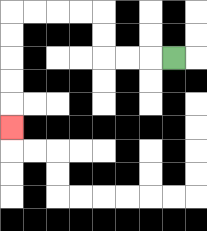{'start': '[7, 2]', 'end': '[0, 5]', 'path_directions': 'L,L,L,U,U,L,L,L,L,D,D,D,D,D', 'path_coordinates': '[[7, 2], [6, 2], [5, 2], [4, 2], [4, 1], [4, 0], [3, 0], [2, 0], [1, 0], [0, 0], [0, 1], [0, 2], [0, 3], [0, 4], [0, 5]]'}